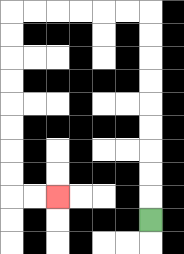{'start': '[6, 9]', 'end': '[2, 8]', 'path_directions': 'U,U,U,U,U,U,U,U,U,L,L,L,L,L,L,D,D,D,D,D,D,D,D,R,R', 'path_coordinates': '[[6, 9], [6, 8], [6, 7], [6, 6], [6, 5], [6, 4], [6, 3], [6, 2], [6, 1], [6, 0], [5, 0], [4, 0], [3, 0], [2, 0], [1, 0], [0, 0], [0, 1], [0, 2], [0, 3], [0, 4], [0, 5], [0, 6], [0, 7], [0, 8], [1, 8], [2, 8]]'}